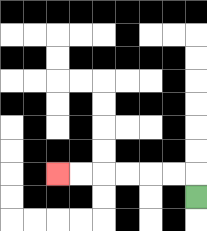{'start': '[8, 8]', 'end': '[2, 7]', 'path_directions': 'U,L,L,L,L,L,L', 'path_coordinates': '[[8, 8], [8, 7], [7, 7], [6, 7], [5, 7], [4, 7], [3, 7], [2, 7]]'}